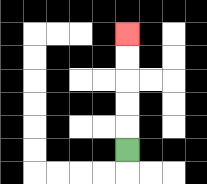{'start': '[5, 6]', 'end': '[5, 1]', 'path_directions': 'U,U,U,U,U', 'path_coordinates': '[[5, 6], [5, 5], [5, 4], [5, 3], [5, 2], [5, 1]]'}